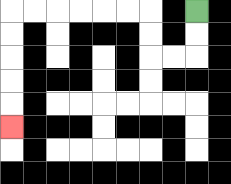{'start': '[8, 0]', 'end': '[0, 5]', 'path_directions': 'D,D,L,L,U,U,L,L,L,L,L,L,D,D,D,D,D', 'path_coordinates': '[[8, 0], [8, 1], [8, 2], [7, 2], [6, 2], [6, 1], [6, 0], [5, 0], [4, 0], [3, 0], [2, 0], [1, 0], [0, 0], [0, 1], [0, 2], [0, 3], [0, 4], [0, 5]]'}